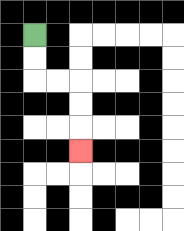{'start': '[1, 1]', 'end': '[3, 6]', 'path_directions': 'D,D,R,R,D,D,D', 'path_coordinates': '[[1, 1], [1, 2], [1, 3], [2, 3], [3, 3], [3, 4], [3, 5], [3, 6]]'}